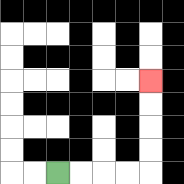{'start': '[2, 7]', 'end': '[6, 3]', 'path_directions': 'R,R,R,R,U,U,U,U', 'path_coordinates': '[[2, 7], [3, 7], [4, 7], [5, 7], [6, 7], [6, 6], [6, 5], [6, 4], [6, 3]]'}